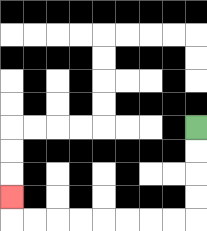{'start': '[8, 5]', 'end': '[0, 8]', 'path_directions': 'D,D,D,D,L,L,L,L,L,L,L,L,U', 'path_coordinates': '[[8, 5], [8, 6], [8, 7], [8, 8], [8, 9], [7, 9], [6, 9], [5, 9], [4, 9], [3, 9], [2, 9], [1, 9], [0, 9], [0, 8]]'}